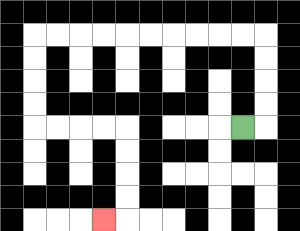{'start': '[10, 5]', 'end': '[4, 9]', 'path_directions': 'R,U,U,U,U,L,L,L,L,L,L,L,L,L,L,D,D,D,D,R,R,R,R,D,D,D,D,L', 'path_coordinates': '[[10, 5], [11, 5], [11, 4], [11, 3], [11, 2], [11, 1], [10, 1], [9, 1], [8, 1], [7, 1], [6, 1], [5, 1], [4, 1], [3, 1], [2, 1], [1, 1], [1, 2], [1, 3], [1, 4], [1, 5], [2, 5], [3, 5], [4, 5], [5, 5], [5, 6], [5, 7], [5, 8], [5, 9], [4, 9]]'}